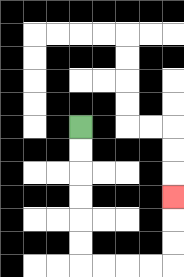{'start': '[3, 5]', 'end': '[7, 8]', 'path_directions': 'D,D,D,D,D,D,R,R,R,R,U,U,U', 'path_coordinates': '[[3, 5], [3, 6], [3, 7], [3, 8], [3, 9], [3, 10], [3, 11], [4, 11], [5, 11], [6, 11], [7, 11], [7, 10], [7, 9], [7, 8]]'}